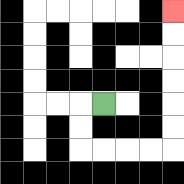{'start': '[4, 4]', 'end': '[7, 0]', 'path_directions': 'L,D,D,R,R,R,R,U,U,U,U,U,U', 'path_coordinates': '[[4, 4], [3, 4], [3, 5], [3, 6], [4, 6], [5, 6], [6, 6], [7, 6], [7, 5], [7, 4], [7, 3], [7, 2], [7, 1], [7, 0]]'}